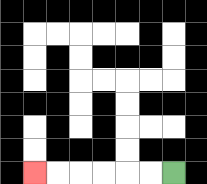{'start': '[7, 7]', 'end': '[1, 7]', 'path_directions': 'L,L,L,L,L,L', 'path_coordinates': '[[7, 7], [6, 7], [5, 7], [4, 7], [3, 7], [2, 7], [1, 7]]'}